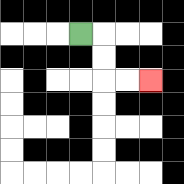{'start': '[3, 1]', 'end': '[6, 3]', 'path_directions': 'R,D,D,R,R', 'path_coordinates': '[[3, 1], [4, 1], [4, 2], [4, 3], [5, 3], [6, 3]]'}